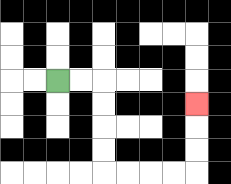{'start': '[2, 3]', 'end': '[8, 4]', 'path_directions': 'R,R,D,D,D,D,R,R,R,R,U,U,U', 'path_coordinates': '[[2, 3], [3, 3], [4, 3], [4, 4], [4, 5], [4, 6], [4, 7], [5, 7], [6, 7], [7, 7], [8, 7], [8, 6], [8, 5], [8, 4]]'}